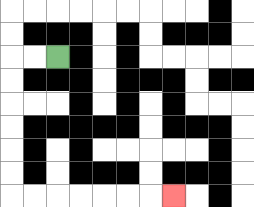{'start': '[2, 2]', 'end': '[7, 8]', 'path_directions': 'L,L,D,D,D,D,D,D,R,R,R,R,R,R,R', 'path_coordinates': '[[2, 2], [1, 2], [0, 2], [0, 3], [0, 4], [0, 5], [0, 6], [0, 7], [0, 8], [1, 8], [2, 8], [3, 8], [4, 8], [5, 8], [6, 8], [7, 8]]'}